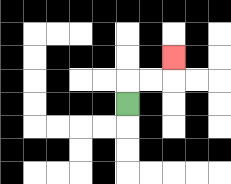{'start': '[5, 4]', 'end': '[7, 2]', 'path_directions': 'U,R,R,U', 'path_coordinates': '[[5, 4], [5, 3], [6, 3], [7, 3], [7, 2]]'}